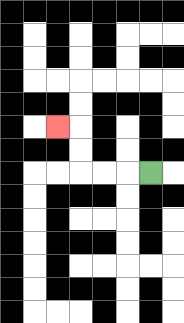{'start': '[6, 7]', 'end': '[2, 5]', 'path_directions': 'L,L,L,U,U,L', 'path_coordinates': '[[6, 7], [5, 7], [4, 7], [3, 7], [3, 6], [3, 5], [2, 5]]'}